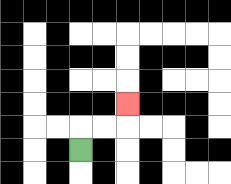{'start': '[3, 6]', 'end': '[5, 4]', 'path_directions': 'U,R,R,U', 'path_coordinates': '[[3, 6], [3, 5], [4, 5], [5, 5], [5, 4]]'}